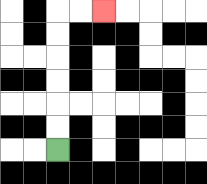{'start': '[2, 6]', 'end': '[4, 0]', 'path_directions': 'U,U,U,U,U,U,R,R', 'path_coordinates': '[[2, 6], [2, 5], [2, 4], [2, 3], [2, 2], [2, 1], [2, 0], [3, 0], [4, 0]]'}